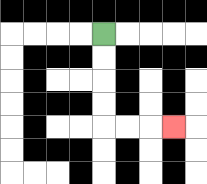{'start': '[4, 1]', 'end': '[7, 5]', 'path_directions': 'D,D,D,D,R,R,R', 'path_coordinates': '[[4, 1], [4, 2], [4, 3], [4, 4], [4, 5], [5, 5], [6, 5], [7, 5]]'}